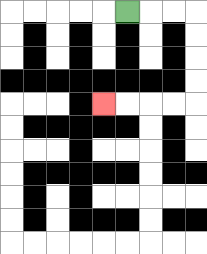{'start': '[5, 0]', 'end': '[4, 4]', 'path_directions': 'R,R,R,D,D,D,D,L,L,L,L', 'path_coordinates': '[[5, 0], [6, 0], [7, 0], [8, 0], [8, 1], [8, 2], [8, 3], [8, 4], [7, 4], [6, 4], [5, 4], [4, 4]]'}